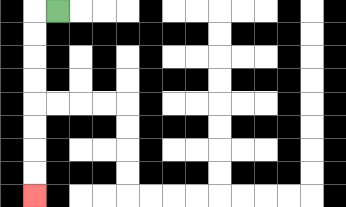{'start': '[2, 0]', 'end': '[1, 8]', 'path_directions': 'L,D,D,D,D,D,D,D,D', 'path_coordinates': '[[2, 0], [1, 0], [1, 1], [1, 2], [1, 3], [1, 4], [1, 5], [1, 6], [1, 7], [1, 8]]'}